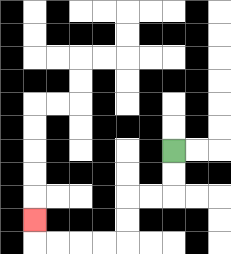{'start': '[7, 6]', 'end': '[1, 9]', 'path_directions': 'D,D,L,L,D,D,L,L,L,L,U', 'path_coordinates': '[[7, 6], [7, 7], [7, 8], [6, 8], [5, 8], [5, 9], [5, 10], [4, 10], [3, 10], [2, 10], [1, 10], [1, 9]]'}